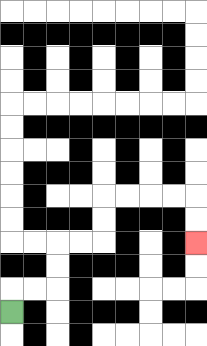{'start': '[0, 13]', 'end': '[8, 10]', 'path_directions': 'U,R,R,U,U,R,R,U,U,R,R,R,R,D,D', 'path_coordinates': '[[0, 13], [0, 12], [1, 12], [2, 12], [2, 11], [2, 10], [3, 10], [4, 10], [4, 9], [4, 8], [5, 8], [6, 8], [7, 8], [8, 8], [8, 9], [8, 10]]'}